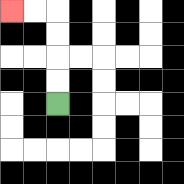{'start': '[2, 4]', 'end': '[0, 0]', 'path_directions': 'U,U,U,U,L,L', 'path_coordinates': '[[2, 4], [2, 3], [2, 2], [2, 1], [2, 0], [1, 0], [0, 0]]'}